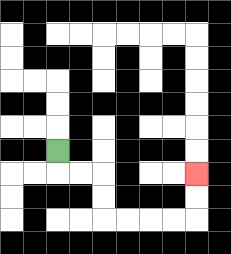{'start': '[2, 6]', 'end': '[8, 7]', 'path_directions': 'D,R,R,D,D,R,R,R,R,U,U', 'path_coordinates': '[[2, 6], [2, 7], [3, 7], [4, 7], [4, 8], [4, 9], [5, 9], [6, 9], [7, 9], [8, 9], [8, 8], [8, 7]]'}